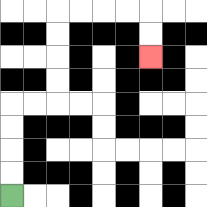{'start': '[0, 8]', 'end': '[6, 2]', 'path_directions': 'U,U,U,U,R,R,U,U,U,U,R,R,R,R,D,D', 'path_coordinates': '[[0, 8], [0, 7], [0, 6], [0, 5], [0, 4], [1, 4], [2, 4], [2, 3], [2, 2], [2, 1], [2, 0], [3, 0], [4, 0], [5, 0], [6, 0], [6, 1], [6, 2]]'}